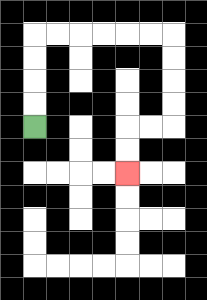{'start': '[1, 5]', 'end': '[5, 7]', 'path_directions': 'U,U,U,U,R,R,R,R,R,R,D,D,D,D,L,L,D,D', 'path_coordinates': '[[1, 5], [1, 4], [1, 3], [1, 2], [1, 1], [2, 1], [3, 1], [4, 1], [5, 1], [6, 1], [7, 1], [7, 2], [7, 3], [7, 4], [7, 5], [6, 5], [5, 5], [5, 6], [5, 7]]'}